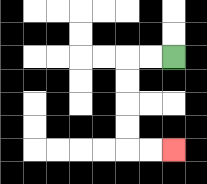{'start': '[7, 2]', 'end': '[7, 6]', 'path_directions': 'L,L,D,D,D,D,R,R', 'path_coordinates': '[[7, 2], [6, 2], [5, 2], [5, 3], [5, 4], [5, 5], [5, 6], [6, 6], [7, 6]]'}